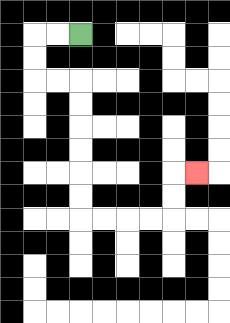{'start': '[3, 1]', 'end': '[8, 7]', 'path_directions': 'L,L,D,D,R,R,D,D,D,D,D,D,R,R,R,R,U,U,R', 'path_coordinates': '[[3, 1], [2, 1], [1, 1], [1, 2], [1, 3], [2, 3], [3, 3], [3, 4], [3, 5], [3, 6], [3, 7], [3, 8], [3, 9], [4, 9], [5, 9], [6, 9], [7, 9], [7, 8], [7, 7], [8, 7]]'}